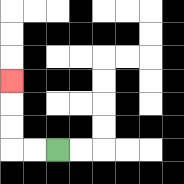{'start': '[2, 6]', 'end': '[0, 3]', 'path_directions': 'L,L,U,U,U', 'path_coordinates': '[[2, 6], [1, 6], [0, 6], [0, 5], [0, 4], [0, 3]]'}